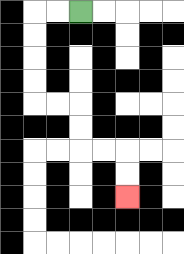{'start': '[3, 0]', 'end': '[5, 8]', 'path_directions': 'L,L,D,D,D,D,R,R,D,D,R,R,D,D', 'path_coordinates': '[[3, 0], [2, 0], [1, 0], [1, 1], [1, 2], [1, 3], [1, 4], [2, 4], [3, 4], [3, 5], [3, 6], [4, 6], [5, 6], [5, 7], [5, 8]]'}